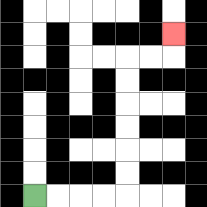{'start': '[1, 8]', 'end': '[7, 1]', 'path_directions': 'R,R,R,R,U,U,U,U,U,U,R,R,U', 'path_coordinates': '[[1, 8], [2, 8], [3, 8], [4, 8], [5, 8], [5, 7], [5, 6], [5, 5], [5, 4], [5, 3], [5, 2], [6, 2], [7, 2], [7, 1]]'}